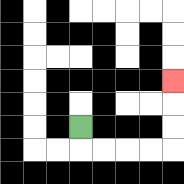{'start': '[3, 5]', 'end': '[7, 3]', 'path_directions': 'D,R,R,R,R,U,U,U', 'path_coordinates': '[[3, 5], [3, 6], [4, 6], [5, 6], [6, 6], [7, 6], [7, 5], [7, 4], [7, 3]]'}